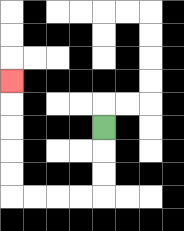{'start': '[4, 5]', 'end': '[0, 3]', 'path_directions': 'D,D,D,L,L,L,L,U,U,U,U,U', 'path_coordinates': '[[4, 5], [4, 6], [4, 7], [4, 8], [3, 8], [2, 8], [1, 8], [0, 8], [0, 7], [0, 6], [0, 5], [0, 4], [0, 3]]'}